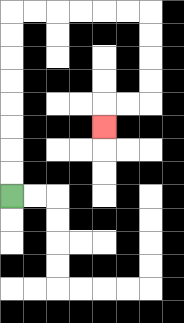{'start': '[0, 8]', 'end': '[4, 5]', 'path_directions': 'U,U,U,U,U,U,U,U,R,R,R,R,R,R,D,D,D,D,L,L,D', 'path_coordinates': '[[0, 8], [0, 7], [0, 6], [0, 5], [0, 4], [0, 3], [0, 2], [0, 1], [0, 0], [1, 0], [2, 0], [3, 0], [4, 0], [5, 0], [6, 0], [6, 1], [6, 2], [6, 3], [6, 4], [5, 4], [4, 4], [4, 5]]'}